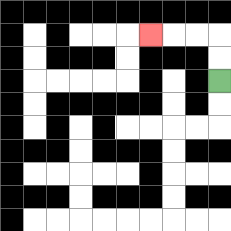{'start': '[9, 3]', 'end': '[6, 1]', 'path_directions': 'U,U,L,L,L', 'path_coordinates': '[[9, 3], [9, 2], [9, 1], [8, 1], [7, 1], [6, 1]]'}